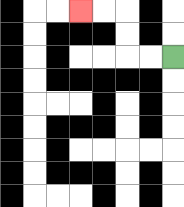{'start': '[7, 2]', 'end': '[3, 0]', 'path_directions': 'L,L,U,U,L,L', 'path_coordinates': '[[7, 2], [6, 2], [5, 2], [5, 1], [5, 0], [4, 0], [3, 0]]'}